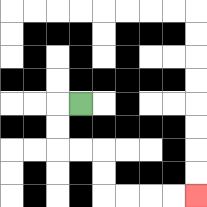{'start': '[3, 4]', 'end': '[8, 8]', 'path_directions': 'L,D,D,R,R,D,D,R,R,R,R', 'path_coordinates': '[[3, 4], [2, 4], [2, 5], [2, 6], [3, 6], [4, 6], [4, 7], [4, 8], [5, 8], [6, 8], [7, 8], [8, 8]]'}